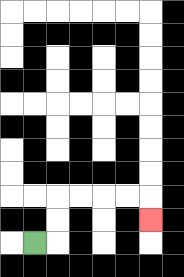{'start': '[1, 10]', 'end': '[6, 9]', 'path_directions': 'R,U,U,R,R,R,R,D', 'path_coordinates': '[[1, 10], [2, 10], [2, 9], [2, 8], [3, 8], [4, 8], [5, 8], [6, 8], [6, 9]]'}